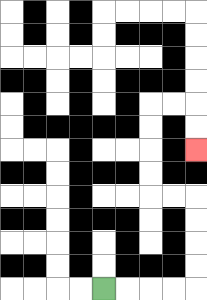{'start': '[4, 12]', 'end': '[8, 6]', 'path_directions': 'R,R,R,R,U,U,U,U,L,L,U,U,U,U,R,R,D,D', 'path_coordinates': '[[4, 12], [5, 12], [6, 12], [7, 12], [8, 12], [8, 11], [8, 10], [8, 9], [8, 8], [7, 8], [6, 8], [6, 7], [6, 6], [6, 5], [6, 4], [7, 4], [8, 4], [8, 5], [8, 6]]'}